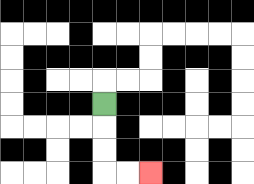{'start': '[4, 4]', 'end': '[6, 7]', 'path_directions': 'D,D,D,R,R', 'path_coordinates': '[[4, 4], [4, 5], [4, 6], [4, 7], [5, 7], [6, 7]]'}